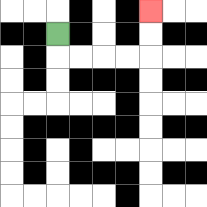{'start': '[2, 1]', 'end': '[6, 0]', 'path_directions': 'D,R,R,R,R,U,U', 'path_coordinates': '[[2, 1], [2, 2], [3, 2], [4, 2], [5, 2], [6, 2], [6, 1], [6, 0]]'}